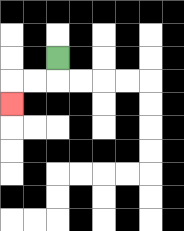{'start': '[2, 2]', 'end': '[0, 4]', 'path_directions': 'D,L,L,D', 'path_coordinates': '[[2, 2], [2, 3], [1, 3], [0, 3], [0, 4]]'}